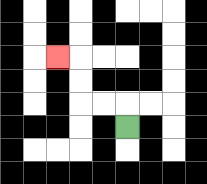{'start': '[5, 5]', 'end': '[2, 2]', 'path_directions': 'U,L,L,U,U,L', 'path_coordinates': '[[5, 5], [5, 4], [4, 4], [3, 4], [3, 3], [3, 2], [2, 2]]'}